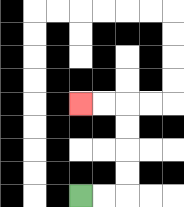{'start': '[3, 8]', 'end': '[3, 4]', 'path_directions': 'R,R,U,U,U,U,L,L', 'path_coordinates': '[[3, 8], [4, 8], [5, 8], [5, 7], [5, 6], [5, 5], [5, 4], [4, 4], [3, 4]]'}